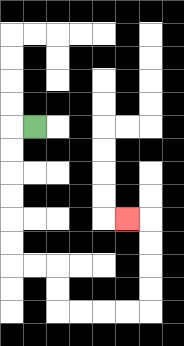{'start': '[1, 5]', 'end': '[5, 9]', 'path_directions': 'L,D,D,D,D,D,D,R,R,D,D,R,R,R,R,U,U,U,U,L', 'path_coordinates': '[[1, 5], [0, 5], [0, 6], [0, 7], [0, 8], [0, 9], [0, 10], [0, 11], [1, 11], [2, 11], [2, 12], [2, 13], [3, 13], [4, 13], [5, 13], [6, 13], [6, 12], [6, 11], [6, 10], [6, 9], [5, 9]]'}